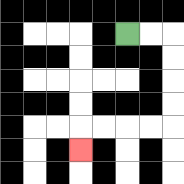{'start': '[5, 1]', 'end': '[3, 6]', 'path_directions': 'R,R,D,D,D,D,L,L,L,L,D', 'path_coordinates': '[[5, 1], [6, 1], [7, 1], [7, 2], [7, 3], [7, 4], [7, 5], [6, 5], [5, 5], [4, 5], [3, 5], [3, 6]]'}